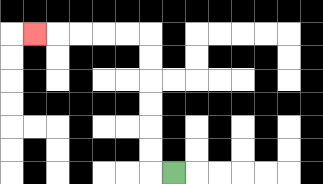{'start': '[7, 7]', 'end': '[1, 1]', 'path_directions': 'L,U,U,U,U,U,U,L,L,L,L,L', 'path_coordinates': '[[7, 7], [6, 7], [6, 6], [6, 5], [6, 4], [6, 3], [6, 2], [6, 1], [5, 1], [4, 1], [3, 1], [2, 1], [1, 1]]'}